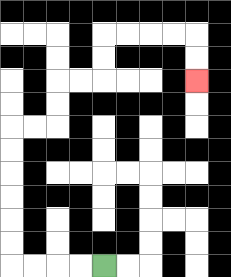{'start': '[4, 11]', 'end': '[8, 3]', 'path_directions': 'L,L,L,L,U,U,U,U,U,U,R,R,U,U,R,R,U,U,R,R,R,R,D,D', 'path_coordinates': '[[4, 11], [3, 11], [2, 11], [1, 11], [0, 11], [0, 10], [0, 9], [0, 8], [0, 7], [0, 6], [0, 5], [1, 5], [2, 5], [2, 4], [2, 3], [3, 3], [4, 3], [4, 2], [4, 1], [5, 1], [6, 1], [7, 1], [8, 1], [8, 2], [8, 3]]'}